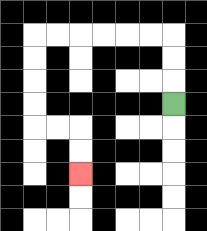{'start': '[7, 4]', 'end': '[3, 7]', 'path_directions': 'U,U,U,L,L,L,L,L,L,D,D,D,D,R,R,D,D', 'path_coordinates': '[[7, 4], [7, 3], [7, 2], [7, 1], [6, 1], [5, 1], [4, 1], [3, 1], [2, 1], [1, 1], [1, 2], [1, 3], [1, 4], [1, 5], [2, 5], [3, 5], [3, 6], [3, 7]]'}